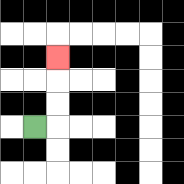{'start': '[1, 5]', 'end': '[2, 2]', 'path_directions': 'R,U,U,U', 'path_coordinates': '[[1, 5], [2, 5], [2, 4], [2, 3], [2, 2]]'}